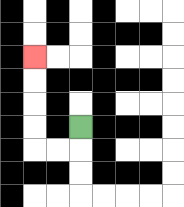{'start': '[3, 5]', 'end': '[1, 2]', 'path_directions': 'D,L,L,U,U,U,U', 'path_coordinates': '[[3, 5], [3, 6], [2, 6], [1, 6], [1, 5], [1, 4], [1, 3], [1, 2]]'}